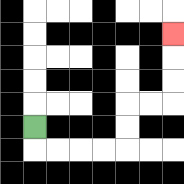{'start': '[1, 5]', 'end': '[7, 1]', 'path_directions': 'D,R,R,R,R,U,U,R,R,U,U,U', 'path_coordinates': '[[1, 5], [1, 6], [2, 6], [3, 6], [4, 6], [5, 6], [5, 5], [5, 4], [6, 4], [7, 4], [7, 3], [7, 2], [7, 1]]'}